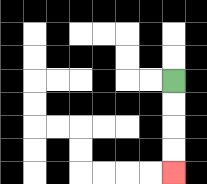{'start': '[7, 3]', 'end': '[7, 7]', 'path_directions': 'D,D,D,D', 'path_coordinates': '[[7, 3], [7, 4], [7, 5], [7, 6], [7, 7]]'}